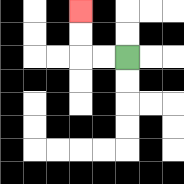{'start': '[5, 2]', 'end': '[3, 0]', 'path_directions': 'L,L,U,U', 'path_coordinates': '[[5, 2], [4, 2], [3, 2], [3, 1], [3, 0]]'}